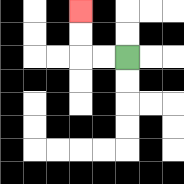{'start': '[5, 2]', 'end': '[3, 0]', 'path_directions': 'L,L,U,U', 'path_coordinates': '[[5, 2], [4, 2], [3, 2], [3, 1], [3, 0]]'}